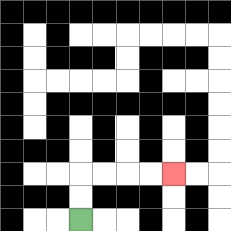{'start': '[3, 9]', 'end': '[7, 7]', 'path_directions': 'U,U,R,R,R,R', 'path_coordinates': '[[3, 9], [3, 8], [3, 7], [4, 7], [5, 7], [6, 7], [7, 7]]'}